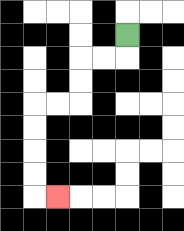{'start': '[5, 1]', 'end': '[2, 8]', 'path_directions': 'D,L,L,D,D,L,L,D,D,D,D,R', 'path_coordinates': '[[5, 1], [5, 2], [4, 2], [3, 2], [3, 3], [3, 4], [2, 4], [1, 4], [1, 5], [1, 6], [1, 7], [1, 8], [2, 8]]'}